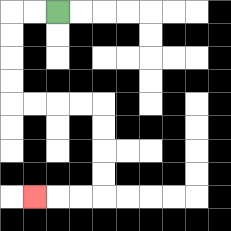{'start': '[2, 0]', 'end': '[1, 8]', 'path_directions': 'L,L,D,D,D,D,R,R,R,R,D,D,D,D,L,L,L', 'path_coordinates': '[[2, 0], [1, 0], [0, 0], [0, 1], [0, 2], [0, 3], [0, 4], [1, 4], [2, 4], [3, 4], [4, 4], [4, 5], [4, 6], [4, 7], [4, 8], [3, 8], [2, 8], [1, 8]]'}